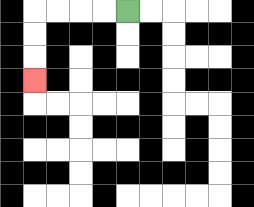{'start': '[5, 0]', 'end': '[1, 3]', 'path_directions': 'L,L,L,L,D,D,D', 'path_coordinates': '[[5, 0], [4, 0], [3, 0], [2, 0], [1, 0], [1, 1], [1, 2], [1, 3]]'}